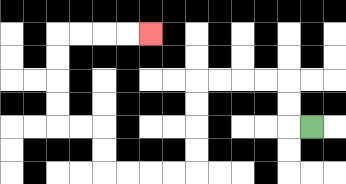{'start': '[13, 5]', 'end': '[6, 1]', 'path_directions': 'L,U,U,L,L,L,L,D,D,D,D,L,L,L,L,U,U,L,L,U,U,U,U,R,R,R,R', 'path_coordinates': '[[13, 5], [12, 5], [12, 4], [12, 3], [11, 3], [10, 3], [9, 3], [8, 3], [8, 4], [8, 5], [8, 6], [8, 7], [7, 7], [6, 7], [5, 7], [4, 7], [4, 6], [4, 5], [3, 5], [2, 5], [2, 4], [2, 3], [2, 2], [2, 1], [3, 1], [4, 1], [5, 1], [6, 1]]'}